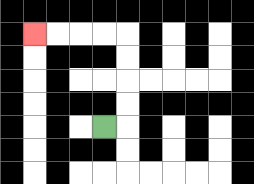{'start': '[4, 5]', 'end': '[1, 1]', 'path_directions': 'R,U,U,U,U,L,L,L,L', 'path_coordinates': '[[4, 5], [5, 5], [5, 4], [5, 3], [5, 2], [5, 1], [4, 1], [3, 1], [2, 1], [1, 1]]'}